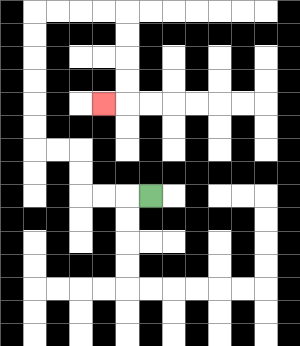{'start': '[6, 8]', 'end': '[4, 4]', 'path_directions': 'L,L,L,U,U,L,L,U,U,U,U,U,U,R,R,R,R,D,D,D,D,L', 'path_coordinates': '[[6, 8], [5, 8], [4, 8], [3, 8], [3, 7], [3, 6], [2, 6], [1, 6], [1, 5], [1, 4], [1, 3], [1, 2], [1, 1], [1, 0], [2, 0], [3, 0], [4, 0], [5, 0], [5, 1], [5, 2], [5, 3], [5, 4], [4, 4]]'}